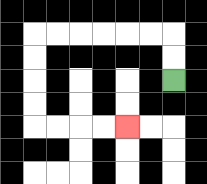{'start': '[7, 3]', 'end': '[5, 5]', 'path_directions': 'U,U,L,L,L,L,L,L,D,D,D,D,R,R,R,R', 'path_coordinates': '[[7, 3], [7, 2], [7, 1], [6, 1], [5, 1], [4, 1], [3, 1], [2, 1], [1, 1], [1, 2], [1, 3], [1, 4], [1, 5], [2, 5], [3, 5], [4, 5], [5, 5]]'}